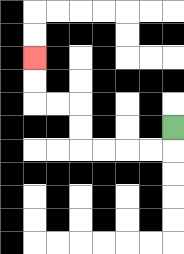{'start': '[7, 5]', 'end': '[1, 2]', 'path_directions': 'D,L,L,L,L,U,U,L,L,U,U', 'path_coordinates': '[[7, 5], [7, 6], [6, 6], [5, 6], [4, 6], [3, 6], [3, 5], [3, 4], [2, 4], [1, 4], [1, 3], [1, 2]]'}